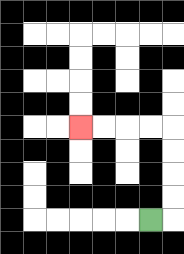{'start': '[6, 9]', 'end': '[3, 5]', 'path_directions': 'R,U,U,U,U,L,L,L,L', 'path_coordinates': '[[6, 9], [7, 9], [7, 8], [7, 7], [7, 6], [7, 5], [6, 5], [5, 5], [4, 5], [3, 5]]'}